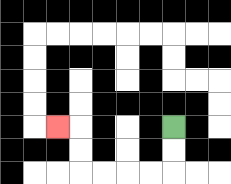{'start': '[7, 5]', 'end': '[2, 5]', 'path_directions': 'D,D,L,L,L,L,U,U,L', 'path_coordinates': '[[7, 5], [7, 6], [7, 7], [6, 7], [5, 7], [4, 7], [3, 7], [3, 6], [3, 5], [2, 5]]'}